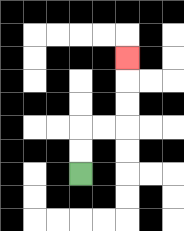{'start': '[3, 7]', 'end': '[5, 2]', 'path_directions': 'U,U,R,R,U,U,U', 'path_coordinates': '[[3, 7], [3, 6], [3, 5], [4, 5], [5, 5], [5, 4], [5, 3], [5, 2]]'}